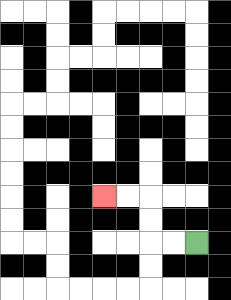{'start': '[8, 10]', 'end': '[4, 8]', 'path_directions': 'L,L,U,U,L,L', 'path_coordinates': '[[8, 10], [7, 10], [6, 10], [6, 9], [6, 8], [5, 8], [4, 8]]'}